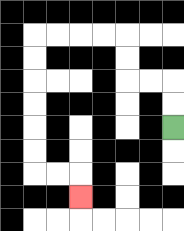{'start': '[7, 5]', 'end': '[3, 8]', 'path_directions': 'U,U,L,L,U,U,L,L,L,L,D,D,D,D,D,D,R,R,D', 'path_coordinates': '[[7, 5], [7, 4], [7, 3], [6, 3], [5, 3], [5, 2], [5, 1], [4, 1], [3, 1], [2, 1], [1, 1], [1, 2], [1, 3], [1, 4], [1, 5], [1, 6], [1, 7], [2, 7], [3, 7], [3, 8]]'}